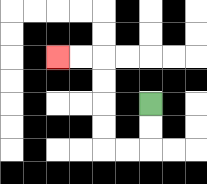{'start': '[6, 4]', 'end': '[2, 2]', 'path_directions': 'D,D,L,L,U,U,U,U,L,L', 'path_coordinates': '[[6, 4], [6, 5], [6, 6], [5, 6], [4, 6], [4, 5], [4, 4], [4, 3], [4, 2], [3, 2], [2, 2]]'}